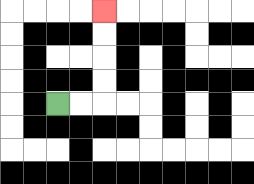{'start': '[2, 4]', 'end': '[4, 0]', 'path_directions': 'R,R,U,U,U,U', 'path_coordinates': '[[2, 4], [3, 4], [4, 4], [4, 3], [4, 2], [4, 1], [4, 0]]'}